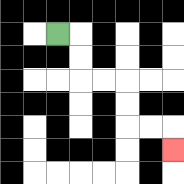{'start': '[2, 1]', 'end': '[7, 6]', 'path_directions': 'R,D,D,R,R,D,D,R,R,D', 'path_coordinates': '[[2, 1], [3, 1], [3, 2], [3, 3], [4, 3], [5, 3], [5, 4], [5, 5], [6, 5], [7, 5], [7, 6]]'}